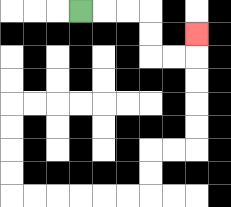{'start': '[3, 0]', 'end': '[8, 1]', 'path_directions': 'R,R,R,D,D,R,R,U', 'path_coordinates': '[[3, 0], [4, 0], [5, 0], [6, 0], [6, 1], [6, 2], [7, 2], [8, 2], [8, 1]]'}